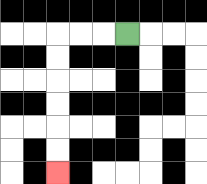{'start': '[5, 1]', 'end': '[2, 7]', 'path_directions': 'L,L,L,D,D,D,D,D,D', 'path_coordinates': '[[5, 1], [4, 1], [3, 1], [2, 1], [2, 2], [2, 3], [2, 4], [2, 5], [2, 6], [2, 7]]'}